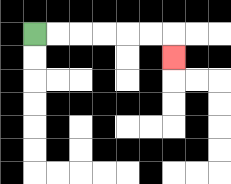{'start': '[1, 1]', 'end': '[7, 2]', 'path_directions': 'R,R,R,R,R,R,D', 'path_coordinates': '[[1, 1], [2, 1], [3, 1], [4, 1], [5, 1], [6, 1], [7, 1], [7, 2]]'}